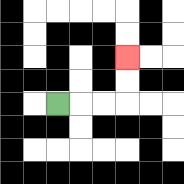{'start': '[2, 4]', 'end': '[5, 2]', 'path_directions': 'R,R,R,U,U', 'path_coordinates': '[[2, 4], [3, 4], [4, 4], [5, 4], [5, 3], [5, 2]]'}